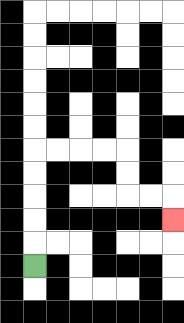{'start': '[1, 11]', 'end': '[7, 9]', 'path_directions': 'U,U,U,U,U,R,R,R,R,D,D,R,R,D', 'path_coordinates': '[[1, 11], [1, 10], [1, 9], [1, 8], [1, 7], [1, 6], [2, 6], [3, 6], [4, 6], [5, 6], [5, 7], [5, 8], [6, 8], [7, 8], [7, 9]]'}